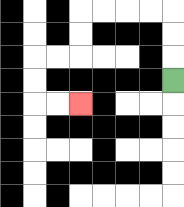{'start': '[7, 3]', 'end': '[3, 4]', 'path_directions': 'U,U,U,L,L,L,L,D,D,L,L,D,D,R,R', 'path_coordinates': '[[7, 3], [7, 2], [7, 1], [7, 0], [6, 0], [5, 0], [4, 0], [3, 0], [3, 1], [3, 2], [2, 2], [1, 2], [1, 3], [1, 4], [2, 4], [3, 4]]'}